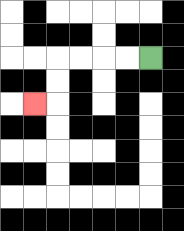{'start': '[6, 2]', 'end': '[1, 4]', 'path_directions': 'L,L,L,L,D,D,L', 'path_coordinates': '[[6, 2], [5, 2], [4, 2], [3, 2], [2, 2], [2, 3], [2, 4], [1, 4]]'}